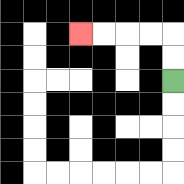{'start': '[7, 3]', 'end': '[3, 1]', 'path_directions': 'U,U,L,L,L,L', 'path_coordinates': '[[7, 3], [7, 2], [7, 1], [6, 1], [5, 1], [4, 1], [3, 1]]'}